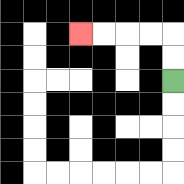{'start': '[7, 3]', 'end': '[3, 1]', 'path_directions': 'U,U,L,L,L,L', 'path_coordinates': '[[7, 3], [7, 2], [7, 1], [6, 1], [5, 1], [4, 1], [3, 1]]'}